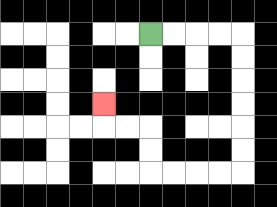{'start': '[6, 1]', 'end': '[4, 4]', 'path_directions': 'R,R,R,R,D,D,D,D,D,D,L,L,L,L,U,U,L,L,U', 'path_coordinates': '[[6, 1], [7, 1], [8, 1], [9, 1], [10, 1], [10, 2], [10, 3], [10, 4], [10, 5], [10, 6], [10, 7], [9, 7], [8, 7], [7, 7], [6, 7], [6, 6], [6, 5], [5, 5], [4, 5], [4, 4]]'}